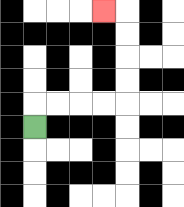{'start': '[1, 5]', 'end': '[4, 0]', 'path_directions': 'U,R,R,R,R,U,U,U,U,L', 'path_coordinates': '[[1, 5], [1, 4], [2, 4], [3, 4], [4, 4], [5, 4], [5, 3], [5, 2], [5, 1], [5, 0], [4, 0]]'}